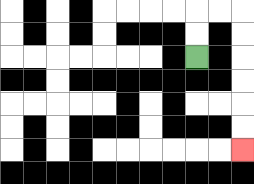{'start': '[8, 2]', 'end': '[10, 6]', 'path_directions': 'U,U,R,R,D,D,D,D,D,D', 'path_coordinates': '[[8, 2], [8, 1], [8, 0], [9, 0], [10, 0], [10, 1], [10, 2], [10, 3], [10, 4], [10, 5], [10, 6]]'}